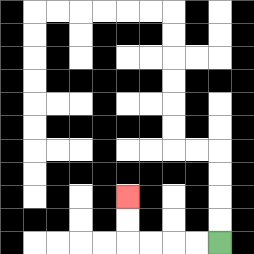{'start': '[9, 10]', 'end': '[5, 8]', 'path_directions': 'L,L,L,L,U,U', 'path_coordinates': '[[9, 10], [8, 10], [7, 10], [6, 10], [5, 10], [5, 9], [5, 8]]'}